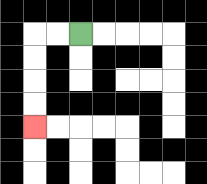{'start': '[3, 1]', 'end': '[1, 5]', 'path_directions': 'L,L,D,D,D,D', 'path_coordinates': '[[3, 1], [2, 1], [1, 1], [1, 2], [1, 3], [1, 4], [1, 5]]'}